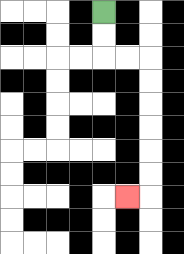{'start': '[4, 0]', 'end': '[5, 8]', 'path_directions': 'D,D,R,R,D,D,D,D,D,D,L', 'path_coordinates': '[[4, 0], [4, 1], [4, 2], [5, 2], [6, 2], [6, 3], [6, 4], [6, 5], [6, 6], [6, 7], [6, 8], [5, 8]]'}